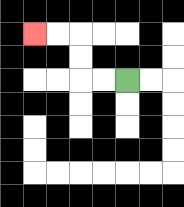{'start': '[5, 3]', 'end': '[1, 1]', 'path_directions': 'L,L,U,U,L,L', 'path_coordinates': '[[5, 3], [4, 3], [3, 3], [3, 2], [3, 1], [2, 1], [1, 1]]'}